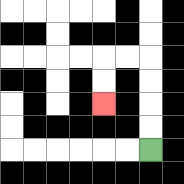{'start': '[6, 6]', 'end': '[4, 4]', 'path_directions': 'U,U,U,U,L,L,D,D', 'path_coordinates': '[[6, 6], [6, 5], [6, 4], [6, 3], [6, 2], [5, 2], [4, 2], [4, 3], [4, 4]]'}